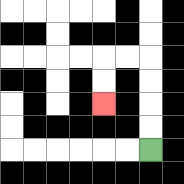{'start': '[6, 6]', 'end': '[4, 4]', 'path_directions': 'U,U,U,U,L,L,D,D', 'path_coordinates': '[[6, 6], [6, 5], [6, 4], [6, 3], [6, 2], [5, 2], [4, 2], [4, 3], [4, 4]]'}